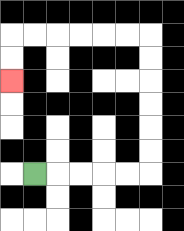{'start': '[1, 7]', 'end': '[0, 3]', 'path_directions': 'R,R,R,R,R,U,U,U,U,U,U,L,L,L,L,L,L,D,D', 'path_coordinates': '[[1, 7], [2, 7], [3, 7], [4, 7], [5, 7], [6, 7], [6, 6], [6, 5], [6, 4], [6, 3], [6, 2], [6, 1], [5, 1], [4, 1], [3, 1], [2, 1], [1, 1], [0, 1], [0, 2], [0, 3]]'}